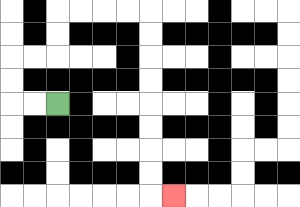{'start': '[2, 4]', 'end': '[7, 8]', 'path_directions': 'L,L,U,U,R,R,U,U,R,R,R,R,D,D,D,D,D,D,D,D,R', 'path_coordinates': '[[2, 4], [1, 4], [0, 4], [0, 3], [0, 2], [1, 2], [2, 2], [2, 1], [2, 0], [3, 0], [4, 0], [5, 0], [6, 0], [6, 1], [6, 2], [6, 3], [6, 4], [6, 5], [6, 6], [6, 7], [6, 8], [7, 8]]'}